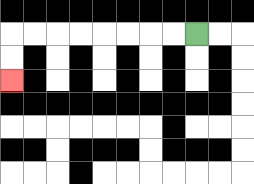{'start': '[8, 1]', 'end': '[0, 3]', 'path_directions': 'L,L,L,L,L,L,L,L,D,D', 'path_coordinates': '[[8, 1], [7, 1], [6, 1], [5, 1], [4, 1], [3, 1], [2, 1], [1, 1], [0, 1], [0, 2], [0, 3]]'}